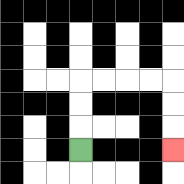{'start': '[3, 6]', 'end': '[7, 6]', 'path_directions': 'U,U,U,R,R,R,R,D,D,D', 'path_coordinates': '[[3, 6], [3, 5], [3, 4], [3, 3], [4, 3], [5, 3], [6, 3], [7, 3], [7, 4], [7, 5], [7, 6]]'}